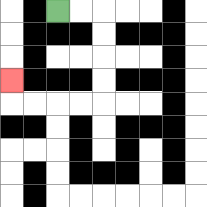{'start': '[2, 0]', 'end': '[0, 3]', 'path_directions': 'R,R,D,D,D,D,L,L,L,L,U', 'path_coordinates': '[[2, 0], [3, 0], [4, 0], [4, 1], [4, 2], [4, 3], [4, 4], [3, 4], [2, 4], [1, 4], [0, 4], [0, 3]]'}